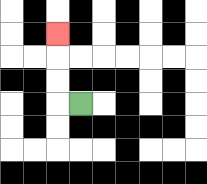{'start': '[3, 4]', 'end': '[2, 1]', 'path_directions': 'L,U,U,U', 'path_coordinates': '[[3, 4], [2, 4], [2, 3], [2, 2], [2, 1]]'}